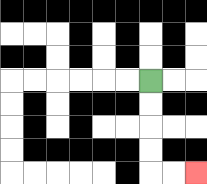{'start': '[6, 3]', 'end': '[8, 7]', 'path_directions': 'D,D,D,D,R,R', 'path_coordinates': '[[6, 3], [6, 4], [6, 5], [6, 6], [6, 7], [7, 7], [8, 7]]'}